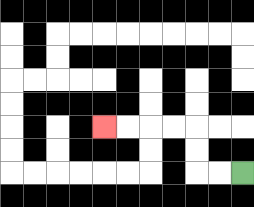{'start': '[10, 7]', 'end': '[4, 5]', 'path_directions': 'L,L,U,U,L,L,L,L', 'path_coordinates': '[[10, 7], [9, 7], [8, 7], [8, 6], [8, 5], [7, 5], [6, 5], [5, 5], [4, 5]]'}